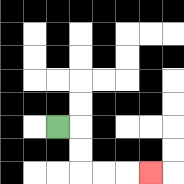{'start': '[2, 5]', 'end': '[6, 7]', 'path_directions': 'R,D,D,R,R,R', 'path_coordinates': '[[2, 5], [3, 5], [3, 6], [3, 7], [4, 7], [5, 7], [6, 7]]'}